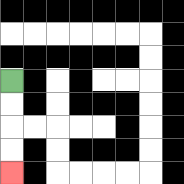{'start': '[0, 3]', 'end': '[0, 7]', 'path_directions': 'D,D,D,D', 'path_coordinates': '[[0, 3], [0, 4], [0, 5], [0, 6], [0, 7]]'}